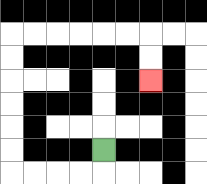{'start': '[4, 6]', 'end': '[6, 3]', 'path_directions': 'D,L,L,L,L,U,U,U,U,U,U,R,R,R,R,R,R,D,D', 'path_coordinates': '[[4, 6], [4, 7], [3, 7], [2, 7], [1, 7], [0, 7], [0, 6], [0, 5], [0, 4], [0, 3], [0, 2], [0, 1], [1, 1], [2, 1], [3, 1], [4, 1], [5, 1], [6, 1], [6, 2], [6, 3]]'}